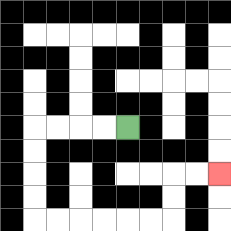{'start': '[5, 5]', 'end': '[9, 7]', 'path_directions': 'L,L,L,L,D,D,D,D,R,R,R,R,R,R,U,U,R,R', 'path_coordinates': '[[5, 5], [4, 5], [3, 5], [2, 5], [1, 5], [1, 6], [1, 7], [1, 8], [1, 9], [2, 9], [3, 9], [4, 9], [5, 9], [6, 9], [7, 9], [7, 8], [7, 7], [8, 7], [9, 7]]'}